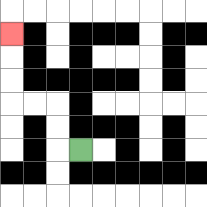{'start': '[3, 6]', 'end': '[0, 1]', 'path_directions': 'L,U,U,L,L,U,U,U', 'path_coordinates': '[[3, 6], [2, 6], [2, 5], [2, 4], [1, 4], [0, 4], [0, 3], [0, 2], [0, 1]]'}